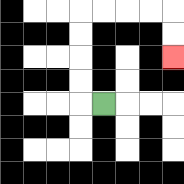{'start': '[4, 4]', 'end': '[7, 2]', 'path_directions': 'L,U,U,U,U,R,R,R,R,D,D', 'path_coordinates': '[[4, 4], [3, 4], [3, 3], [3, 2], [3, 1], [3, 0], [4, 0], [5, 0], [6, 0], [7, 0], [7, 1], [7, 2]]'}